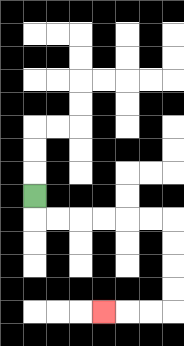{'start': '[1, 8]', 'end': '[4, 13]', 'path_directions': 'D,R,R,R,R,R,R,D,D,D,D,L,L,L', 'path_coordinates': '[[1, 8], [1, 9], [2, 9], [3, 9], [4, 9], [5, 9], [6, 9], [7, 9], [7, 10], [7, 11], [7, 12], [7, 13], [6, 13], [5, 13], [4, 13]]'}